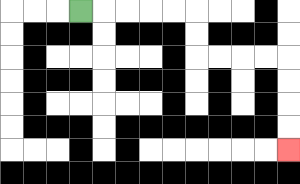{'start': '[3, 0]', 'end': '[12, 6]', 'path_directions': 'R,R,R,R,R,D,D,R,R,R,R,D,D,D,D', 'path_coordinates': '[[3, 0], [4, 0], [5, 0], [6, 0], [7, 0], [8, 0], [8, 1], [8, 2], [9, 2], [10, 2], [11, 2], [12, 2], [12, 3], [12, 4], [12, 5], [12, 6]]'}